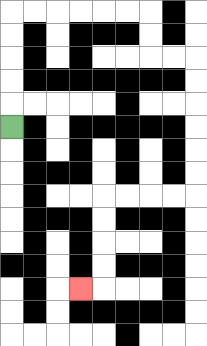{'start': '[0, 5]', 'end': '[3, 12]', 'path_directions': 'U,U,U,U,U,R,R,R,R,R,R,D,D,R,R,D,D,D,D,D,D,L,L,L,L,D,D,D,D,L', 'path_coordinates': '[[0, 5], [0, 4], [0, 3], [0, 2], [0, 1], [0, 0], [1, 0], [2, 0], [3, 0], [4, 0], [5, 0], [6, 0], [6, 1], [6, 2], [7, 2], [8, 2], [8, 3], [8, 4], [8, 5], [8, 6], [8, 7], [8, 8], [7, 8], [6, 8], [5, 8], [4, 8], [4, 9], [4, 10], [4, 11], [4, 12], [3, 12]]'}